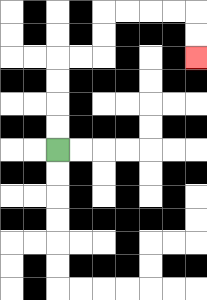{'start': '[2, 6]', 'end': '[8, 2]', 'path_directions': 'U,U,U,U,R,R,U,U,R,R,R,R,D,D', 'path_coordinates': '[[2, 6], [2, 5], [2, 4], [2, 3], [2, 2], [3, 2], [4, 2], [4, 1], [4, 0], [5, 0], [6, 0], [7, 0], [8, 0], [8, 1], [8, 2]]'}